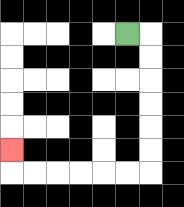{'start': '[5, 1]', 'end': '[0, 6]', 'path_directions': 'R,D,D,D,D,D,D,L,L,L,L,L,L,U', 'path_coordinates': '[[5, 1], [6, 1], [6, 2], [6, 3], [6, 4], [6, 5], [6, 6], [6, 7], [5, 7], [4, 7], [3, 7], [2, 7], [1, 7], [0, 7], [0, 6]]'}